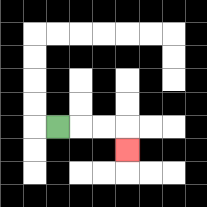{'start': '[2, 5]', 'end': '[5, 6]', 'path_directions': 'R,R,R,D', 'path_coordinates': '[[2, 5], [3, 5], [4, 5], [5, 5], [5, 6]]'}